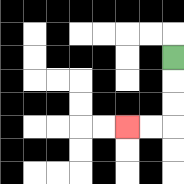{'start': '[7, 2]', 'end': '[5, 5]', 'path_directions': 'D,D,D,L,L', 'path_coordinates': '[[7, 2], [7, 3], [7, 4], [7, 5], [6, 5], [5, 5]]'}